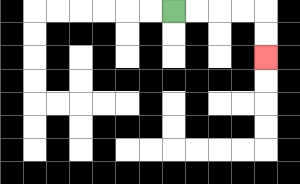{'start': '[7, 0]', 'end': '[11, 2]', 'path_directions': 'R,R,R,R,D,D', 'path_coordinates': '[[7, 0], [8, 0], [9, 0], [10, 0], [11, 0], [11, 1], [11, 2]]'}